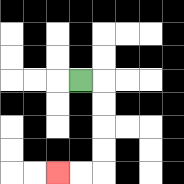{'start': '[3, 3]', 'end': '[2, 7]', 'path_directions': 'R,D,D,D,D,L,L', 'path_coordinates': '[[3, 3], [4, 3], [4, 4], [4, 5], [4, 6], [4, 7], [3, 7], [2, 7]]'}